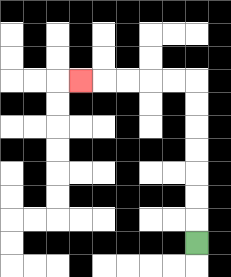{'start': '[8, 10]', 'end': '[3, 3]', 'path_directions': 'U,U,U,U,U,U,U,L,L,L,L,L', 'path_coordinates': '[[8, 10], [8, 9], [8, 8], [8, 7], [8, 6], [8, 5], [8, 4], [8, 3], [7, 3], [6, 3], [5, 3], [4, 3], [3, 3]]'}